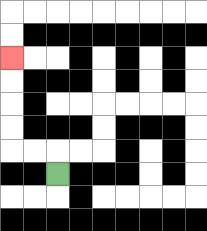{'start': '[2, 7]', 'end': '[0, 2]', 'path_directions': 'U,L,L,U,U,U,U', 'path_coordinates': '[[2, 7], [2, 6], [1, 6], [0, 6], [0, 5], [0, 4], [0, 3], [0, 2]]'}